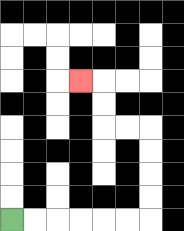{'start': '[0, 9]', 'end': '[3, 3]', 'path_directions': 'R,R,R,R,R,R,U,U,U,U,L,L,U,U,L', 'path_coordinates': '[[0, 9], [1, 9], [2, 9], [3, 9], [4, 9], [5, 9], [6, 9], [6, 8], [6, 7], [6, 6], [6, 5], [5, 5], [4, 5], [4, 4], [4, 3], [3, 3]]'}